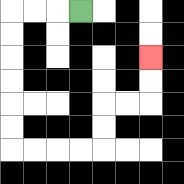{'start': '[3, 0]', 'end': '[6, 2]', 'path_directions': 'L,L,L,D,D,D,D,D,D,R,R,R,R,U,U,R,R,U,U', 'path_coordinates': '[[3, 0], [2, 0], [1, 0], [0, 0], [0, 1], [0, 2], [0, 3], [0, 4], [0, 5], [0, 6], [1, 6], [2, 6], [3, 6], [4, 6], [4, 5], [4, 4], [5, 4], [6, 4], [6, 3], [6, 2]]'}